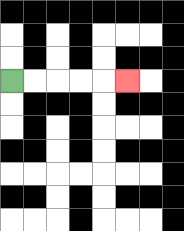{'start': '[0, 3]', 'end': '[5, 3]', 'path_directions': 'R,R,R,R,R', 'path_coordinates': '[[0, 3], [1, 3], [2, 3], [3, 3], [4, 3], [5, 3]]'}